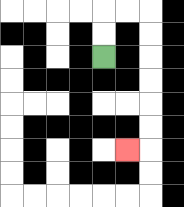{'start': '[4, 2]', 'end': '[5, 6]', 'path_directions': 'U,U,R,R,D,D,D,D,D,D,L', 'path_coordinates': '[[4, 2], [4, 1], [4, 0], [5, 0], [6, 0], [6, 1], [6, 2], [6, 3], [6, 4], [6, 5], [6, 6], [5, 6]]'}